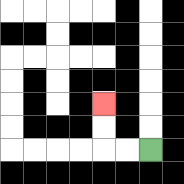{'start': '[6, 6]', 'end': '[4, 4]', 'path_directions': 'L,L,U,U', 'path_coordinates': '[[6, 6], [5, 6], [4, 6], [4, 5], [4, 4]]'}